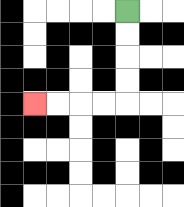{'start': '[5, 0]', 'end': '[1, 4]', 'path_directions': 'D,D,D,D,L,L,L,L', 'path_coordinates': '[[5, 0], [5, 1], [5, 2], [5, 3], [5, 4], [4, 4], [3, 4], [2, 4], [1, 4]]'}